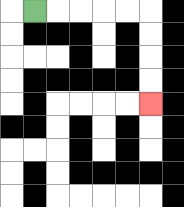{'start': '[1, 0]', 'end': '[6, 4]', 'path_directions': 'R,R,R,R,R,D,D,D,D', 'path_coordinates': '[[1, 0], [2, 0], [3, 0], [4, 0], [5, 0], [6, 0], [6, 1], [6, 2], [6, 3], [6, 4]]'}